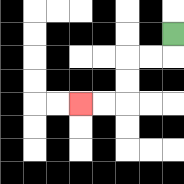{'start': '[7, 1]', 'end': '[3, 4]', 'path_directions': 'D,L,L,D,D,L,L', 'path_coordinates': '[[7, 1], [7, 2], [6, 2], [5, 2], [5, 3], [5, 4], [4, 4], [3, 4]]'}